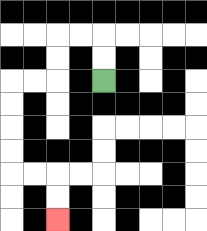{'start': '[4, 3]', 'end': '[2, 9]', 'path_directions': 'U,U,L,L,D,D,L,L,D,D,D,D,R,R,D,D', 'path_coordinates': '[[4, 3], [4, 2], [4, 1], [3, 1], [2, 1], [2, 2], [2, 3], [1, 3], [0, 3], [0, 4], [0, 5], [0, 6], [0, 7], [1, 7], [2, 7], [2, 8], [2, 9]]'}